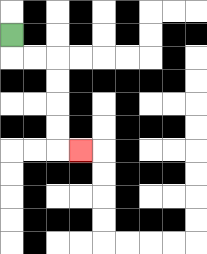{'start': '[0, 1]', 'end': '[3, 6]', 'path_directions': 'D,R,R,D,D,D,D,R', 'path_coordinates': '[[0, 1], [0, 2], [1, 2], [2, 2], [2, 3], [2, 4], [2, 5], [2, 6], [3, 6]]'}